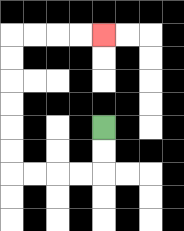{'start': '[4, 5]', 'end': '[4, 1]', 'path_directions': 'D,D,L,L,L,L,U,U,U,U,U,U,R,R,R,R', 'path_coordinates': '[[4, 5], [4, 6], [4, 7], [3, 7], [2, 7], [1, 7], [0, 7], [0, 6], [0, 5], [0, 4], [0, 3], [0, 2], [0, 1], [1, 1], [2, 1], [3, 1], [4, 1]]'}